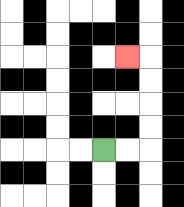{'start': '[4, 6]', 'end': '[5, 2]', 'path_directions': 'R,R,U,U,U,U,L', 'path_coordinates': '[[4, 6], [5, 6], [6, 6], [6, 5], [6, 4], [6, 3], [6, 2], [5, 2]]'}